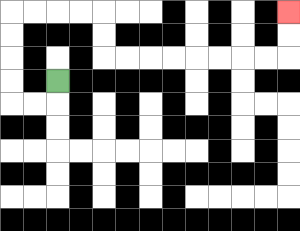{'start': '[2, 3]', 'end': '[12, 0]', 'path_directions': 'D,L,L,U,U,U,U,R,R,R,R,D,D,R,R,R,R,R,R,R,R,U,U', 'path_coordinates': '[[2, 3], [2, 4], [1, 4], [0, 4], [0, 3], [0, 2], [0, 1], [0, 0], [1, 0], [2, 0], [3, 0], [4, 0], [4, 1], [4, 2], [5, 2], [6, 2], [7, 2], [8, 2], [9, 2], [10, 2], [11, 2], [12, 2], [12, 1], [12, 0]]'}